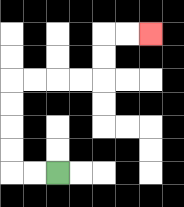{'start': '[2, 7]', 'end': '[6, 1]', 'path_directions': 'L,L,U,U,U,U,R,R,R,R,U,U,R,R', 'path_coordinates': '[[2, 7], [1, 7], [0, 7], [0, 6], [0, 5], [0, 4], [0, 3], [1, 3], [2, 3], [3, 3], [4, 3], [4, 2], [4, 1], [5, 1], [6, 1]]'}